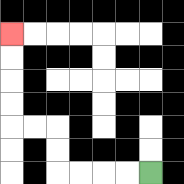{'start': '[6, 7]', 'end': '[0, 1]', 'path_directions': 'L,L,L,L,U,U,L,L,U,U,U,U', 'path_coordinates': '[[6, 7], [5, 7], [4, 7], [3, 7], [2, 7], [2, 6], [2, 5], [1, 5], [0, 5], [0, 4], [0, 3], [0, 2], [0, 1]]'}